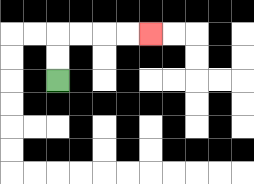{'start': '[2, 3]', 'end': '[6, 1]', 'path_directions': 'U,U,R,R,R,R', 'path_coordinates': '[[2, 3], [2, 2], [2, 1], [3, 1], [4, 1], [5, 1], [6, 1]]'}